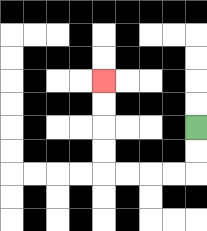{'start': '[8, 5]', 'end': '[4, 3]', 'path_directions': 'D,D,L,L,L,L,U,U,U,U', 'path_coordinates': '[[8, 5], [8, 6], [8, 7], [7, 7], [6, 7], [5, 7], [4, 7], [4, 6], [4, 5], [4, 4], [4, 3]]'}